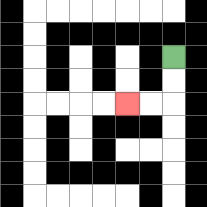{'start': '[7, 2]', 'end': '[5, 4]', 'path_directions': 'D,D,L,L', 'path_coordinates': '[[7, 2], [7, 3], [7, 4], [6, 4], [5, 4]]'}